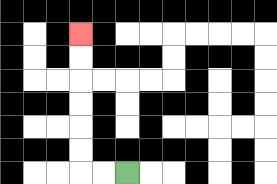{'start': '[5, 7]', 'end': '[3, 1]', 'path_directions': 'L,L,U,U,U,U,U,U', 'path_coordinates': '[[5, 7], [4, 7], [3, 7], [3, 6], [3, 5], [3, 4], [3, 3], [3, 2], [3, 1]]'}